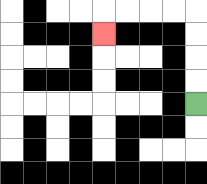{'start': '[8, 4]', 'end': '[4, 1]', 'path_directions': 'U,U,U,U,L,L,L,L,D', 'path_coordinates': '[[8, 4], [8, 3], [8, 2], [8, 1], [8, 0], [7, 0], [6, 0], [5, 0], [4, 0], [4, 1]]'}